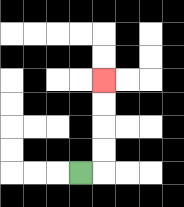{'start': '[3, 7]', 'end': '[4, 3]', 'path_directions': 'R,U,U,U,U', 'path_coordinates': '[[3, 7], [4, 7], [4, 6], [4, 5], [4, 4], [4, 3]]'}